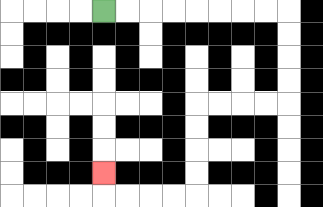{'start': '[4, 0]', 'end': '[4, 7]', 'path_directions': 'R,R,R,R,R,R,R,R,D,D,D,D,L,L,L,L,D,D,D,D,L,L,L,L,U', 'path_coordinates': '[[4, 0], [5, 0], [6, 0], [7, 0], [8, 0], [9, 0], [10, 0], [11, 0], [12, 0], [12, 1], [12, 2], [12, 3], [12, 4], [11, 4], [10, 4], [9, 4], [8, 4], [8, 5], [8, 6], [8, 7], [8, 8], [7, 8], [6, 8], [5, 8], [4, 8], [4, 7]]'}